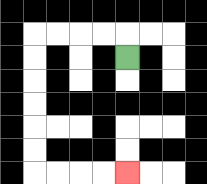{'start': '[5, 2]', 'end': '[5, 7]', 'path_directions': 'U,L,L,L,L,D,D,D,D,D,D,R,R,R,R', 'path_coordinates': '[[5, 2], [5, 1], [4, 1], [3, 1], [2, 1], [1, 1], [1, 2], [1, 3], [1, 4], [1, 5], [1, 6], [1, 7], [2, 7], [3, 7], [4, 7], [5, 7]]'}